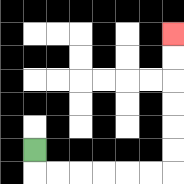{'start': '[1, 6]', 'end': '[7, 1]', 'path_directions': 'D,R,R,R,R,R,R,U,U,U,U,U,U', 'path_coordinates': '[[1, 6], [1, 7], [2, 7], [3, 7], [4, 7], [5, 7], [6, 7], [7, 7], [7, 6], [7, 5], [7, 4], [7, 3], [7, 2], [7, 1]]'}